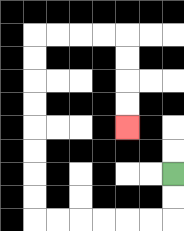{'start': '[7, 7]', 'end': '[5, 5]', 'path_directions': 'D,D,L,L,L,L,L,L,U,U,U,U,U,U,U,U,R,R,R,R,D,D,D,D', 'path_coordinates': '[[7, 7], [7, 8], [7, 9], [6, 9], [5, 9], [4, 9], [3, 9], [2, 9], [1, 9], [1, 8], [1, 7], [1, 6], [1, 5], [1, 4], [1, 3], [1, 2], [1, 1], [2, 1], [3, 1], [4, 1], [5, 1], [5, 2], [5, 3], [5, 4], [5, 5]]'}